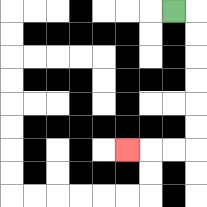{'start': '[7, 0]', 'end': '[5, 6]', 'path_directions': 'R,D,D,D,D,D,D,L,L,L', 'path_coordinates': '[[7, 0], [8, 0], [8, 1], [8, 2], [8, 3], [8, 4], [8, 5], [8, 6], [7, 6], [6, 6], [5, 6]]'}